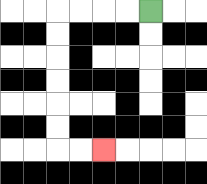{'start': '[6, 0]', 'end': '[4, 6]', 'path_directions': 'L,L,L,L,D,D,D,D,D,D,R,R', 'path_coordinates': '[[6, 0], [5, 0], [4, 0], [3, 0], [2, 0], [2, 1], [2, 2], [2, 3], [2, 4], [2, 5], [2, 6], [3, 6], [4, 6]]'}